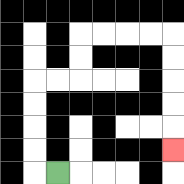{'start': '[2, 7]', 'end': '[7, 6]', 'path_directions': 'L,U,U,U,U,R,R,U,U,R,R,R,R,D,D,D,D,D', 'path_coordinates': '[[2, 7], [1, 7], [1, 6], [1, 5], [1, 4], [1, 3], [2, 3], [3, 3], [3, 2], [3, 1], [4, 1], [5, 1], [6, 1], [7, 1], [7, 2], [7, 3], [7, 4], [7, 5], [7, 6]]'}